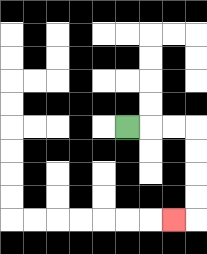{'start': '[5, 5]', 'end': '[7, 9]', 'path_directions': 'R,R,R,D,D,D,D,L', 'path_coordinates': '[[5, 5], [6, 5], [7, 5], [8, 5], [8, 6], [8, 7], [8, 8], [8, 9], [7, 9]]'}